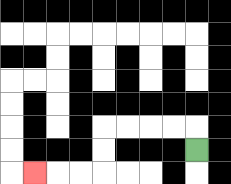{'start': '[8, 6]', 'end': '[1, 7]', 'path_directions': 'U,L,L,L,L,D,D,L,L,L', 'path_coordinates': '[[8, 6], [8, 5], [7, 5], [6, 5], [5, 5], [4, 5], [4, 6], [4, 7], [3, 7], [2, 7], [1, 7]]'}